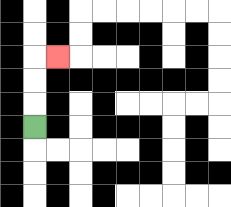{'start': '[1, 5]', 'end': '[2, 2]', 'path_directions': 'U,U,U,R', 'path_coordinates': '[[1, 5], [1, 4], [1, 3], [1, 2], [2, 2]]'}